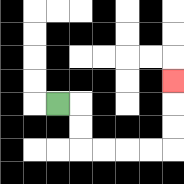{'start': '[2, 4]', 'end': '[7, 3]', 'path_directions': 'R,D,D,R,R,R,R,U,U,U', 'path_coordinates': '[[2, 4], [3, 4], [3, 5], [3, 6], [4, 6], [5, 6], [6, 6], [7, 6], [7, 5], [7, 4], [7, 3]]'}